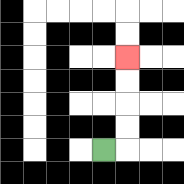{'start': '[4, 6]', 'end': '[5, 2]', 'path_directions': 'R,U,U,U,U', 'path_coordinates': '[[4, 6], [5, 6], [5, 5], [5, 4], [5, 3], [5, 2]]'}